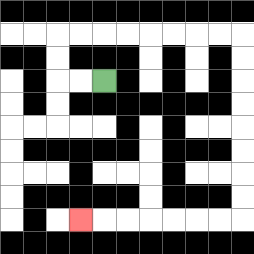{'start': '[4, 3]', 'end': '[3, 9]', 'path_directions': 'L,L,U,U,R,R,R,R,R,R,R,R,D,D,D,D,D,D,D,D,L,L,L,L,L,L,L', 'path_coordinates': '[[4, 3], [3, 3], [2, 3], [2, 2], [2, 1], [3, 1], [4, 1], [5, 1], [6, 1], [7, 1], [8, 1], [9, 1], [10, 1], [10, 2], [10, 3], [10, 4], [10, 5], [10, 6], [10, 7], [10, 8], [10, 9], [9, 9], [8, 9], [7, 9], [6, 9], [5, 9], [4, 9], [3, 9]]'}